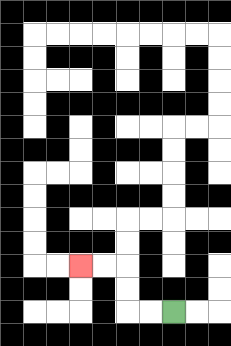{'start': '[7, 13]', 'end': '[3, 11]', 'path_directions': 'L,L,U,U,L,L', 'path_coordinates': '[[7, 13], [6, 13], [5, 13], [5, 12], [5, 11], [4, 11], [3, 11]]'}